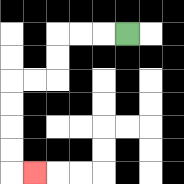{'start': '[5, 1]', 'end': '[1, 7]', 'path_directions': 'L,L,L,D,D,L,L,D,D,D,D,R', 'path_coordinates': '[[5, 1], [4, 1], [3, 1], [2, 1], [2, 2], [2, 3], [1, 3], [0, 3], [0, 4], [0, 5], [0, 6], [0, 7], [1, 7]]'}